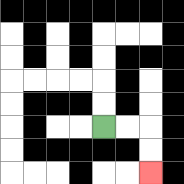{'start': '[4, 5]', 'end': '[6, 7]', 'path_directions': 'R,R,D,D', 'path_coordinates': '[[4, 5], [5, 5], [6, 5], [6, 6], [6, 7]]'}